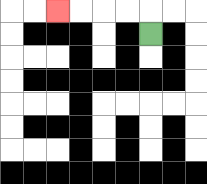{'start': '[6, 1]', 'end': '[2, 0]', 'path_directions': 'U,L,L,L,L', 'path_coordinates': '[[6, 1], [6, 0], [5, 0], [4, 0], [3, 0], [2, 0]]'}